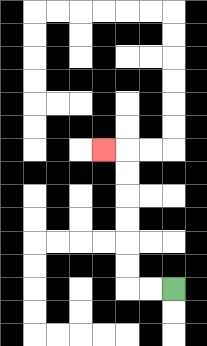{'start': '[7, 12]', 'end': '[4, 6]', 'path_directions': 'L,L,U,U,U,U,U,U,L', 'path_coordinates': '[[7, 12], [6, 12], [5, 12], [5, 11], [5, 10], [5, 9], [5, 8], [5, 7], [5, 6], [4, 6]]'}